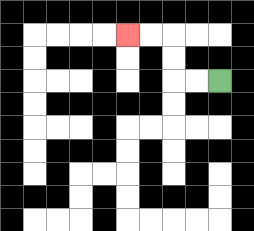{'start': '[9, 3]', 'end': '[5, 1]', 'path_directions': 'L,L,U,U,L,L', 'path_coordinates': '[[9, 3], [8, 3], [7, 3], [7, 2], [7, 1], [6, 1], [5, 1]]'}